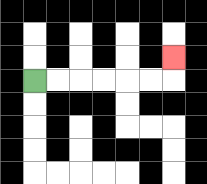{'start': '[1, 3]', 'end': '[7, 2]', 'path_directions': 'R,R,R,R,R,R,U', 'path_coordinates': '[[1, 3], [2, 3], [3, 3], [4, 3], [5, 3], [6, 3], [7, 3], [7, 2]]'}